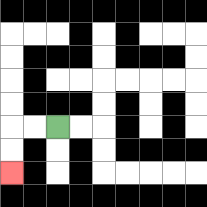{'start': '[2, 5]', 'end': '[0, 7]', 'path_directions': 'L,L,D,D', 'path_coordinates': '[[2, 5], [1, 5], [0, 5], [0, 6], [0, 7]]'}